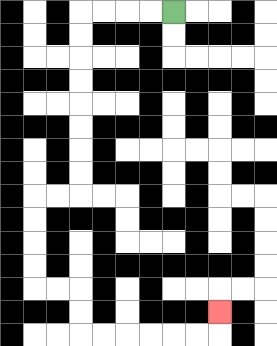{'start': '[7, 0]', 'end': '[9, 13]', 'path_directions': 'L,L,L,L,D,D,D,D,D,D,D,D,L,L,D,D,D,D,R,R,D,D,R,R,R,R,R,R,U', 'path_coordinates': '[[7, 0], [6, 0], [5, 0], [4, 0], [3, 0], [3, 1], [3, 2], [3, 3], [3, 4], [3, 5], [3, 6], [3, 7], [3, 8], [2, 8], [1, 8], [1, 9], [1, 10], [1, 11], [1, 12], [2, 12], [3, 12], [3, 13], [3, 14], [4, 14], [5, 14], [6, 14], [7, 14], [8, 14], [9, 14], [9, 13]]'}